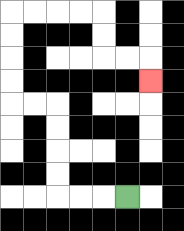{'start': '[5, 8]', 'end': '[6, 3]', 'path_directions': 'L,L,L,U,U,U,U,L,L,U,U,U,U,R,R,R,R,D,D,R,R,D', 'path_coordinates': '[[5, 8], [4, 8], [3, 8], [2, 8], [2, 7], [2, 6], [2, 5], [2, 4], [1, 4], [0, 4], [0, 3], [0, 2], [0, 1], [0, 0], [1, 0], [2, 0], [3, 0], [4, 0], [4, 1], [4, 2], [5, 2], [6, 2], [6, 3]]'}